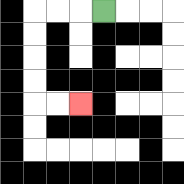{'start': '[4, 0]', 'end': '[3, 4]', 'path_directions': 'L,L,L,D,D,D,D,R,R', 'path_coordinates': '[[4, 0], [3, 0], [2, 0], [1, 0], [1, 1], [1, 2], [1, 3], [1, 4], [2, 4], [3, 4]]'}